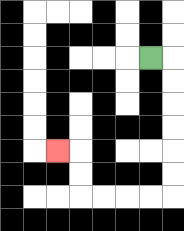{'start': '[6, 2]', 'end': '[2, 6]', 'path_directions': 'R,D,D,D,D,D,D,L,L,L,L,U,U,L', 'path_coordinates': '[[6, 2], [7, 2], [7, 3], [7, 4], [7, 5], [7, 6], [7, 7], [7, 8], [6, 8], [5, 8], [4, 8], [3, 8], [3, 7], [3, 6], [2, 6]]'}